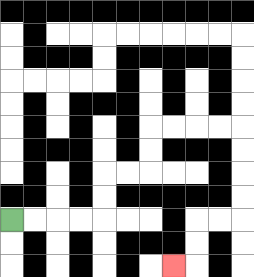{'start': '[0, 9]', 'end': '[7, 11]', 'path_directions': 'R,R,R,R,U,U,R,R,U,U,R,R,R,R,D,D,D,D,L,L,D,D,L', 'path_coordinates': '[[0, 9], [1, 9], [2, 9], [3, 9], [4, 9], [4, 8], [4, 7], [5, 7], [6, 7], [6, 6], [6, 5], [7, 5], [8, 5], [9, 5], [10, 5], [10, 6], [10, 7], [10, 8], [10, 9], [9, 9], [8, 9], [8, 10], [8, 11], [7, 11]]'}